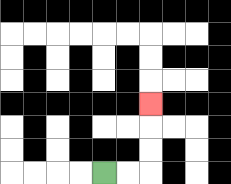{'start': '[4, 7]', 'end': '[6, 4]', 'path_directions': 'R,R,U,U,U', 'path_coordinates': '[[4, 7], [5, 7], [6, 7], [6, 6], [6, 5], [6, 4]]'}